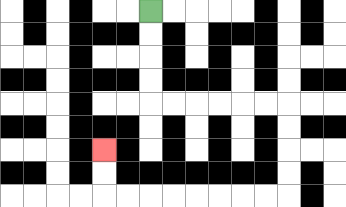{'start': '[6, 0]', 'end': '[4, 6]', 'path_directions': 'D,D,D,D,R,R,R,R,R,R,D,D,D,D,L,L,L,L,L,L,L,L,U,U', 'path_coordinates': '[[6, 0], [6, 1], [6, 2], [6, 3], [6, 4], [7, 4], [8, 4], [9, 4], [10, 4], [11, 4], [12, 4], [12, 5], [12, 6], [12, 7], [12, 8], [11, 8], [10, 8], [9, 8], [8, 8], [7, 8], [6, 8], [5, 8], [4, 8], [4, 7], [4, 6]]'}